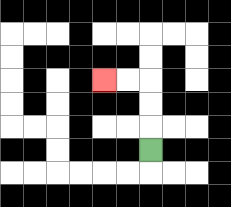{'start': '[6, 6]', 'end': '[4, 3]', 'path_directions': 'U,U,U,L,L', 'path_coordinates': '[[6, 6], [6, 5], [6, 4], [6, 3], [5, 3], [4, 3]]'}